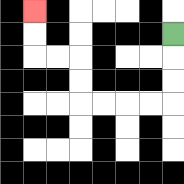{'start': '[7, 1]', 'end': '[1, 0]', 'path_directions': 'D,D,D,L,L,L,L,U,U,L,L,U,U', 'path_coordinates': '[[7, 1], [7, 2], [7, 3], [7, 4], [6, 4], [5, 4], [4, 4], [3, 4], [3, 3], [3, 2], [2, 2], [1, 2], [1, 1], [1, 0]]'}